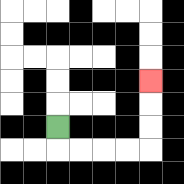{'start': '[2, 5]', 'end': '[6, 3]', 'path_directions': 'D,R,R,R,R,U,U,U', 'path_coordinates': '[[2, 5], [2, 6], [3, 6], [4, 6], [5, 6], [6, 6], [6, 5], [6, 4], [6, 3]]'}